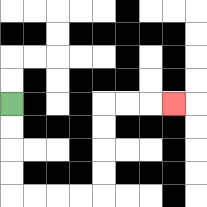{'start': '[0, 4]', 'end': '[7, 4]', 'path_directions': 'D,D,D,D,R,R,R,R,U,U,U,U,R,R,R', 'path_coordinates': '[[0, 4], [0, 5], [0, 6], [0, 7], [0, 8], [1, 8], [2, 8], [3, 8], [4, 8], [4, 7], [4, 6], [4, 5], [4, 4], [5, 4], [6, 4], [7, 4]]'}